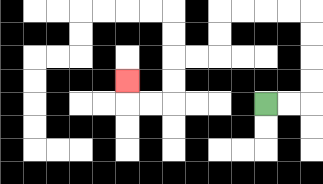{'start': '[11, 4]', 'end': '[5, 3]', 'path_directions': 'R,R,U,U,U,U,L,L,L,L,D,D,L,L,D,D,L,L,U', 'path_coordinates': '[[11, 4], [12, 4], [13, 4], [13, 3], [13, 2], [13, 1], [13, 0], [12, 0], [11, 0], [10, 0], [9, 0], [9, 1], [9, 2], [8, 2], [7, 2], [7, 3], [7, 4], [6, 4], [5, 4], [5, 3]]'}